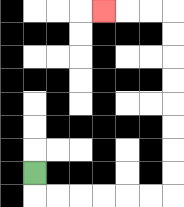{'start': '[1, 7]', 'end': '[4, 0]', 'path_directions': 'D,R,R,R,R,R,R,U,U,U,U,U,U,U,U,L,L,L', 'path_coordinates': '[[1, 7], [1, 8], [2, 8], [3, 8], [4, 8], [5, 8], [6, 8], [7, 8], [7, 7], [7, 6], [7, 5], [7, 4], [7, 3], [7, 2], [7, 1], [7, 0], [6, 0], [5, 0], [4, 0]]'}